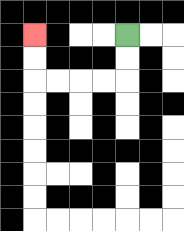{'start': '[5, 1]', 'end': '[1, 1]', 'path_directions': 'D,D,L,L,L,L,U,U', 'path_coordinates': '[[5, 1], [5, 2], [5, 3], [4, 3], [3, 3], [2, 3], [1, 3], [1, 2], [1, 1]]'}